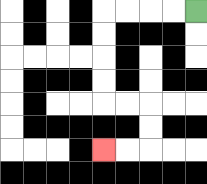{'start': '[8, 0]', 'end': '[4, 6]', 'path_directions': 'L,L,L,L,D,D,D,D,R,R,D,D,L,L', 'path_coordinates': '[[8, 0], [7, 0], [6, 0], [5, 0], [4, 0], [4, 1], [4, 2], [4, 3], [4, 4], [5, 4], [6, 4], [6, 5], [6, 6], [5, 6], [4, 6]]'}